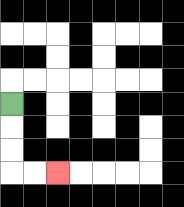{'start': '[0, 4]', 'end': '[2, 7]', 'path_directions': 'D,D,D,R,R', 'path_coordinates': '[[0, 4], [0, 5], [0, 6], [0, 7], [1, 7], [2, 7]]'}